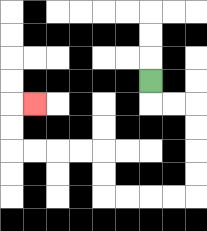{'start': '[6, 3]', 'end': '[1, 4]', 'path_directions': 'D,R,R,D,D,D,D,L,L,L,L,U,U,L,L,L,L,U,U,R', 'path_coordinates': '[[6, 3], [6, 4], [7, 4], [8, 4], [8, 5], [8, 6], [8, 7], [8, 8], [7, 8], [6, 8], [5, 8], [4, 8], [4, 7], [4, 6], [3, 6], [2, 6], [1, 6], [0, 6], [0, 5], [0, 4], [1, 4]]'}